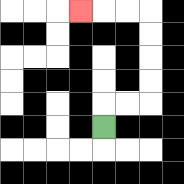{'start': '[4, 5]', 'end': '[3, 0]', 'path_directions': 'U,R,R,U,U,U,U,L,L,L', 'path_coordinates': '[[4, 5], [4, 4], [5, 4], [6, 4], [6, 3], [6, 2], [6, 1], [6, 0], [5, 0], [4, 0], [3, 0]]'}